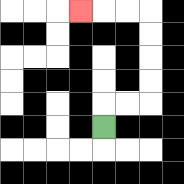{'start': '[4, 5]', 'end': '[3, 0]', 'path_directions': 'U,R,R,U,U,U,U,L,L,L', 'path_coordinates': '[[4, 5], [4, 4], [5, 4], [6, 4], [6, 3], [6, 2], [6, 1], [6, 0], [5, 0], [4, 0], [3, 0]]'}